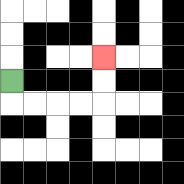{'start': '[0, 3]', 'end': '[4, 2]', 'path_directions': 'D,R,R,R,R,U,U', 'path_coordinates': '[[0, 3], [0, 4], [1, 4], [2, 4], [3, 4], [4, 4], [4, 3], [4, 2]]'}